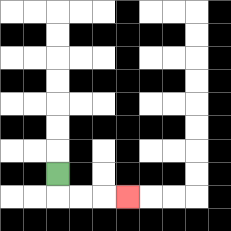{'start': '[2, 7]', 'end': '[5, 8]', 'path_directions': 'D,R,R,R', 'path_coordinates': '[[2, 7], [2, 8], [3, 8], [4, 8], [5, 8]]'}